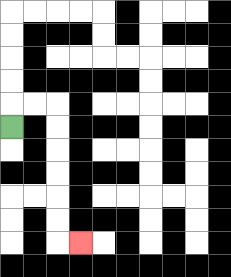{'start': '[0, 5]', 'end': '[3, 10]', 'path_directions': 'U,R,R,D,D,D,D,D,D,R', 'path_coordinates': '[[0, 5], [0, 4], [1, 4], [2, 4], [2, 5], [2, 6], [2, 7], [2, 8], [2, 9], [2, 10], [3, 10]]'}